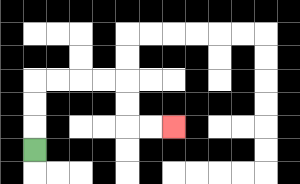{'start': '[1, 6]', 'end': '[7, 5]', 'path_directions': 'U,U,U,R,R,R,R,D,D,R,R', 'path_coordinates': '[[1, 6], [1, 5], [1, 4], [1, 3], [2, 3], [3, 3], [4, 3], [5, 3], [5, 4], [5, 5], [6, 5], [7, 5]]'}